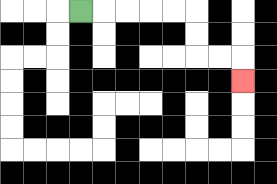{'start': '[3, 0]', 'end': '[10, 3]', 'path_directions': 'R,R,R,R,R,D,D,R,R,D', 'path_coordinates': '[[3, 0], [4, 0], [5, 0], [6, 0], [7, 0], [8, 0], [8, 1], [8, 2], [9, 2], [10, 2], [10, 3]]'}